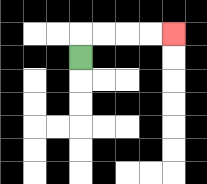{'start': '[3, 2]', 'end': '[7, 1]', 'path_directions': 'U,R,R,R,R', 'path_coordinates': '[[3, 2], [3, 1], [4, 1], [5, 1], [6, 1], [7, 1]]'}